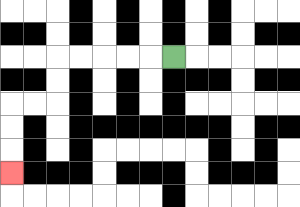{'start': '[7, 2]', 'end': '[0, 7]', 'path_directions': 'L,L,L,L,L,D,D,L,L,D,D,D', 'path_coordinates': '[[7, 2], [6, 2], [5, 2], [4, 2], [3, 2], [2, 2], [2, 3], [2, 4], [1, 4], [0, 4], [0, 5], [0, 6], [0, 7]]'}